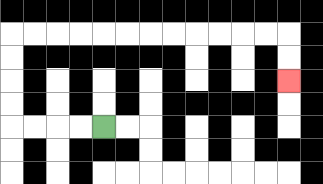{'start': '[4, 5]', 'end': '[12, 3]', 'path_directions': 'L,L,L,L,U,U,U,U,R,R,R,R,R,R,R,R,R,R,R,R,D,D', 'path_coordinates': '[[4, 5], [3, 5], [2, 5], [1, 5], [0, 5], [0, 4], [0, 3], [0, 2], [0, 1], [1, 1], [2, 1], [3, 1], [4, 1], [5, 1], [6, 1], [7, 1], [8, 1], [9, 1], [10, 1], [11, 1], [12, 1], [12, 2], [12, 3]]'}